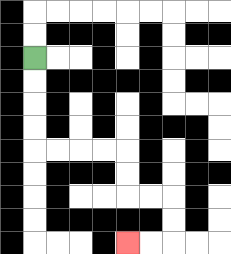{'start': '[1, 2]', 'end': '[5, 10]', 'path_directions': 'D,D,D,D,R,R,R,R,D,D,R,R,D,D,L,L', 'path_coordinates': '[[1, 2], [1, 3], [1, 4], [1, 5], [1, 6], [2, 6], [3, 6], [4, 6], [5, 6], [5, 7], [5, 8], [6, 8], [7, 8], [7, 9], [7, 10], [6, 10], [5, 10]]'}